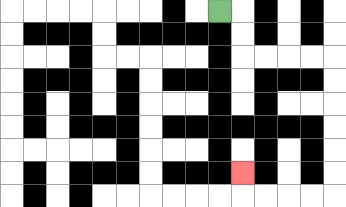{'start': '[9, 0]', 'end': '[10, 7]', 'path_directions': 'R,D,D,R,R,R,R,D,D,D,D,D,D,L,L,L,L,U', 'path_coordinates': '[[9, 0], [10, 0], [10, 1], [10, 2], [11, 2], [12, 2], [13, 2], [14, 2], [14, 3], [14, 4], [14, 5], [14, 6], [14, 7], [14, 8], [13, 8], [12, 8], [11, 8], [10, 8], [10, 7]]'}